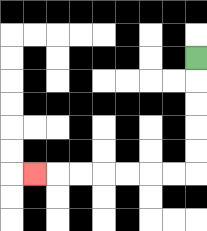{'start': '[8, 2]', 'end': '[1, 7]', 'path_directions': 'D,D,D,D,D,L,L,L,L,L,L,L', 'path_coordinates': '[[8, 2], [8, 3], [8, 4], [8, 5], [8, 6], [8, 7], [7, 7], [6, 7], [5, 7], [4, 7], [3, 7], [2, 7], [1, 7]]'}